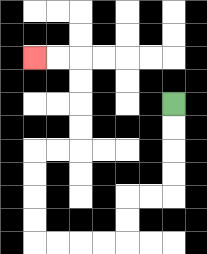{'start': '[7, 4]', 'end': '[1, 2]', 'path_directions': 'D,D,D,D,L,L,D,D,L,L,L,L,U,U,U,U,R,R,U,U,U,U,L,L', 'path_coordinates': '[[7, 4], [7, 5], [7, 6], [7, 7], [7, 8], [6, 8], [5, 8], [5, 9], [5, 10], [4, 10], [3, 10], [2, 10], [1, 10], [1, 9], [1, 8], [1, 7], [1, 6], [2, 6], [3, 6], [3, 5], [3, 4], [3, 3], [3, 2], [2, 2], [1, 2]]'}